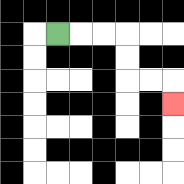{'start': '[2, 1]', 'end': '[7, 4]', 'path_directions': 'R,R,R,D,D,R,R,D', 'path_coordinates': '[[2, 1], [3, 1], [4, 1], [5, 1], [5, 2], [5, 3], [6, 3], [7, 3], [7, 4]]'}